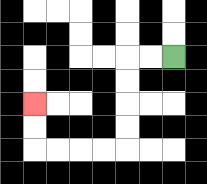{'start': '[7, 2]', 'end': '[1, 4]', 'path_directions': 'L,L,D,D,D,D,L,L,L,L,U,U', 'path_coordinates': '[[7, 2], [6, 2], [5, 2], [5, 3], [5, 4], [5, 5], [5, 6], [4, 6], [3, 6], [2, 6], [1, 6], [1, 5], [1, 4]]'}